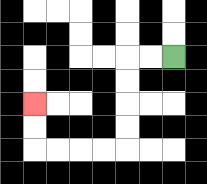{'start': '[7, 2]', 'end': '[1, 4]', 'path_directions': 'L,L,D,D,D,D,L,L,L,L,U,U', 'path_coordinates': '[[7, 2], [6, 2], [5, 2], [5, 3], [5, 4], [5, 5], [5, 6], [4, 6], [3, 6], [2, 6], [1, 6], [1, 5], [1, 4]]'}